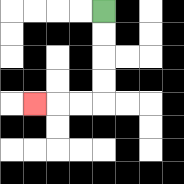{'start': '[4, 0]', 'end': '[1, 4]', 'path_directions': 'D,D,D,D,L,L,L', 'path_coordinates': '[[4, 0], [4, 1], [4, 2], [4, 3], [4, 4], [3, 4], [2, 4], [1, 4]]'}